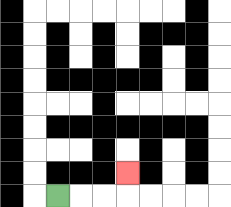{'start': '[2, 8]', 'end': '[5, 7]', 'path_directions': 'R,R,R,U', 'path_coordinates': '[[2, 8], [3, 8], [4, 8], [5, 8], [5, 7]]'}